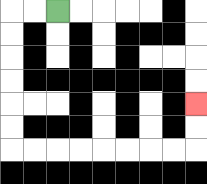{'start': '[2, 0]', 'end': '[8, 4]', 'path_directions': 'L,L,D,D,D,D,D,D,R,R,R,R,R,R,R,R,U,U', 'path_coordinates': '[[2, 0], [1, 0], [0, 0], [0, 1], [0, 2], [0, 3], [0, 4], [0, 5], [0, 6], [1, 6], [2, 6], [3, 6], [4, 6], [5, 6], [6, 6], [7, 6], [8, 6], [8, 5], [8, 4]]'}